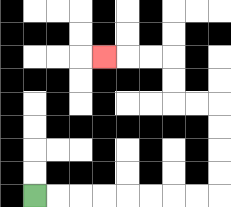{'start': '[1, 8]', 'end': '[4, 2]', 'path_directions': 'R,R,R,R,R,R,R,R,U,U,U,U,L,L,U,U,L,L,L', 'path_coordinates': '[[1, 8], [2, 8], [3, 8], [4, 8], [5, 8], [6, 8], [7, 8], [8, 8], [9, 8], [9, 7], [9, 6], [9, 5], [9, 4], [8, 4], [7, 4], [7, 3], [7, 2], [6, 2], [5, 2], [4, 2]]'}